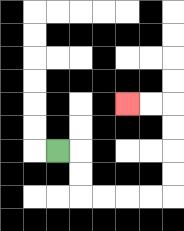{'start': '[2, 6]', 'end': '[5, 4]', 'path_directions': 'R,D,D,R,R,R,R,U,U,U,U,L,L', 'path_coordinates': '[[2, 6], [3, 6], [3, 7], [3, 8], [4, 8], [5, 8], [6, 8], [7, 8], [7, 7], [7, 6], [7, 5], [7, 4], [6, 4], [5, 4]]'}